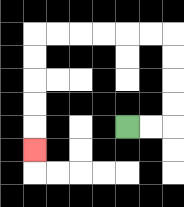{'start': '[5, 5]', 'end': '[1, 6]', 'path_directions': 'R,R,U,U,U,U,L,L,L,L,L,L,D,D,D,D,D', 'path_coordinates': '[[5, 5], [6, 5], [7, 5], [7, 4], [7, 3], [7, 2], [7, 1], [6, 1], [5, 1], [4, 1], [3, 1], [2, 1], [1, 1], [1, 2], [1, 3], [1, 4], [1, 5], [1, 6]]'}